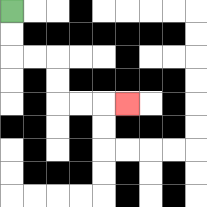{'start': '[0, 0]', 'end': '[5, 4]', 'path_directions': 'D,D,R,R,D,D,R,R,R', 'path_coordinates': '[[0, 0], [0, 1], [0, 2], [1, 2], [2, 2], [2, 3], [2, 4], [3, 4], [4, 4], [5, 4]]'}